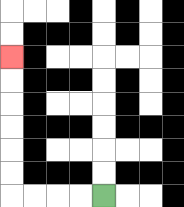{'start': '[4, 8]', 'end': '[0, 2]', 'path_directions': 'L,L,L,L,U,U,U,U,U,U', 'path_coordinates': '[[4, 8], [3, 8], [2, 8], [1, 8], [0, 8], [0, 7], [0, 6], [0, 5], [0, 4], [0, 3], [0, 2]]'}